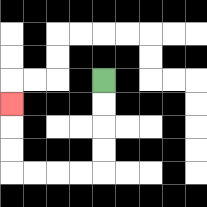{'start': '[4, 3]', 'end': '[0, 4]', 'path_directions': 'D,D,D,D,L,L,L,L,U,U,U', 'path_coordinates': '[[4, 3], [4, 4], [4, 5], [4, 6], [4, 7], [3, 7], [2, 7], [1, 7], [0, 7], [0, 6], [0, 5], [0, 4]]'}